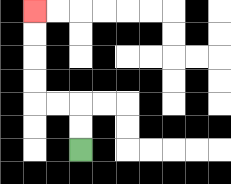{'start': '[3, 6]', 'end': '[1, 0]', 'path_directions': 'U,U,L,L,U,U,U,U', 'path_coordinates': '[[3, 6], [3, 5], [3, 4], [2, 4], [1, 4], [1, 3], [1, 2], [1, 1], [1, 0]]'}